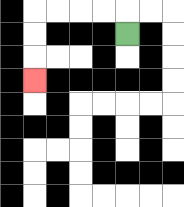{'start': '[5, 1]', 'end': '[1, 3]', 'path_directions': 'U,L,L,L,L,D,D,D', 'path_coordinates': '[[5, 1], [5, 0], [4, 0], [3, 0], [2, 0], [1, 0], [1, 1], [1, 2], [1, 3]]'}